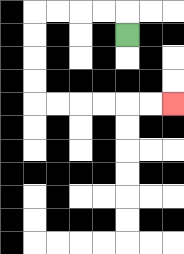{'start': '[5, 1]', 'end': '[7, 4]', 'path_directions': 'U,L,L,L,L,D,D,D,D,R,R,R,R,R,R', 'path_coordinates': '[[5, 1], [5, 0], [4, 0], [3, 0], [2, 0], [1, 0], [1, 1], [1, 2], [1, 3], [1, 4], [2, 4], [3, 4], [4, 4], [5, 4], [6, 4], [7, 4]]'}